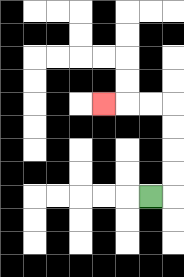{'start': '[6, 8]', 'end': '[4, 4]', 'path_directions': 'R,U,U,U,U,L,L,L', 'path_coordinates': '[[6, 8], [7, 8], [7, 7], [7, 6], [7, 5], [7, 4], [6, 4], [5, 4], [4, 4]]'}